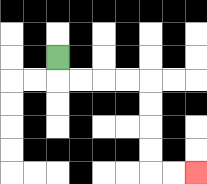{'start': '[2, 2]', 'end': '[8, 7]', 'path_directions': 'D,R,R,R,R,D,D,D,D,R,R', 'path_coordinates': '[[2, 2], [2, 3], [3, 3], [4, 3], [5, 3], [6, 3], [6, 4], [6, 5], [6, 6], [6, 7], [7, 7], [8, 7]]'}